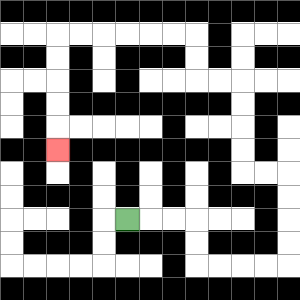{'start': '[5, 9]', 'end': '[2, 6]', 'path_directions': 'R,R,R,D,D,R,R,R,R,U,U,U,U,L,L,U,U,U,U,L,L,U,U,L,L,L,L,L,L,D,D,D,D,D', 'path_coordinates': '[[5, 9], [6, 9], [7, 9], [8, 9], [8, 10], [8, 11], [9, 11], [10, 11], [11, 11], [12, 11], [12, 10], [12, 9], [12, 8], [12, 7], [11, 7], [10, 7], [10, 6], [10, 5], [10, 4], [10, 3], [9, 3], [8, 3], [8, 2], [8, 1], [7, 1], [6, 1], [5, 1], [4, 1], [3, 1], [2, 1], [2, 2], [2, 3], [2, 4], [2, 5], [2, 6]]'}